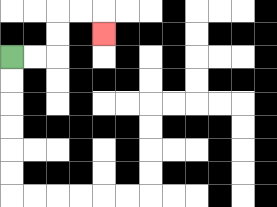{'start': '[0, 2]', 'end': '[4, 1]', 'path_directions': 'R,R,U,U,R,R,D', 'path_coordinates': '[[0, 2], [1, 2], [2, 2], [2, 1], [2, 0], [3, 0], [4, 0], [4, 1]]'}